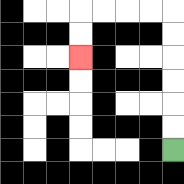{'start': '[7, 6]', 'end': '[3, 2]', 'path_directions': 'U,U,U,U,U,U,L,L,L,L,D,D', 'path_coordinates': '[[7, 6], [7, 5], [7, 4], [7, 3], [7, 2], [7, 1], [7, 0], [6, 0], [5, 0], [4, 0], [3, 0], [3, 1], [3, 2]]'}